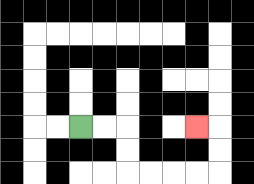{'start': '[3, 5]', 'end': '[8, 5]', 'path_directions': 'R,R,D,D,R,R,R,R,U,U,L', 'path_coordinates': '[[3, 5], [4, 5], [5, 5], [5, 6], [5, 7], [6, 7], [7, 7], [8, 7], [9, 7], [9, 6], [9, 5], [8, 5]]'}